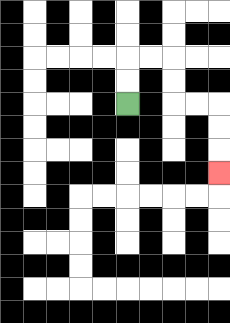{'start': '[5, 4]', 'end': '[9, 7]', 'path_directions': 'U,U,R,R,D,D,R,R,D,D,D', 'path_coordinates': '[[5, 4], [5, 3], [5, 2], [6, 2], [7, 2], [7, 3], [7, 4], [8, 4], [9, 4], [9, 5], [9, 6], [9, 7]]'}